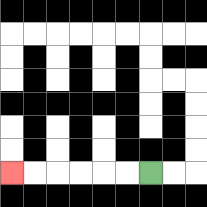{'start': '[6, 7]', 'end': '[0, 7]', 'path_directions': 'L,L,L,L,L,L', 'path_coordinates': '[[6, 7], [5, 7], [4, 7], [3, 7], [2, 7], [1, 7], [0, 7]]'}